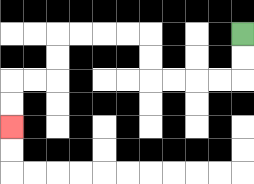{'start': '[10, 1]', 'end': '[0, 5]', 'path_directions': 'D,D,L,L,L,L,U,U,L,L,L,L,D,D,L,L,D,D', 'path_coordinates': '[[10, 1], [10, 2], [10, 3], [9, 3], [8, 3], [7, 3], [6, 3], [6, 2], [6, 1], [5, 1], [4, 1], [3, 1], [2, 1], [2, 2], [2, 3], [1, 3], [0, 3], [0, 4], [0, 5]]'}